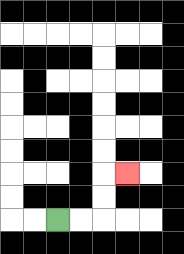{'start': '[2, 9]', 'end': '[5, 7]', 'path_directions': 'R,R,U,U,R', 'path_coordinates': '[[2, 9], [3, 9], [4, 9], [4, 8], [4, 7], [5, 7]]'}